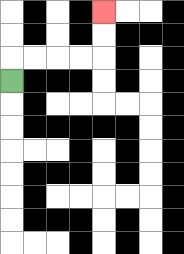{'start': '[0, 3]', 'end': '[4, 0]', 'path_directions': 'U,R,R,R,R,U,U', 'path_coordinates': '[[0, 3], [0, 2], [1, 2], [2, 2], [3, 2], [4, 2], [4, 1], [4, 0]]'}